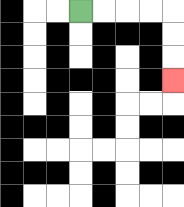{'start': '[3, 0]', 'end': '[7, 3]', 'path_directions': 'R,R,R,R,D,D,D', 'path_coordinates': '[[3, 0], [4, 0], [5, 0], [6, 0], [7, 0], [7, 1], [7, 2], [7, 3]]'}